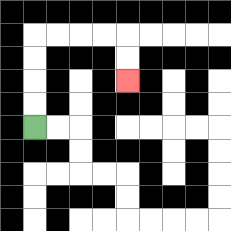{'start': '[1, 5]', 'end': '[5, 3]', 'path_directions': 'U,U,U,U,R,R,R,R,D,D', 'path_coordinates': '[[1, 5], [1, 4], [1, 3], [1, 2], [1, 1], [2, 1], [3, 1], [4, 1], [5, 1], [5, 2], [5, 3]]'}